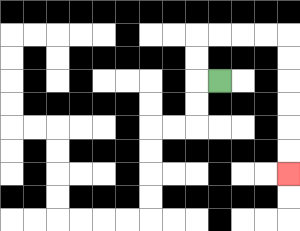{'start': '[9, 3]', 'end': '[12, 7]', 'path_directions': 'L,U,U,R,R,R,R,D,D,D,D,D,D', 'path_coordinates': '[[9, 3], [8, 3], [8, 2], [8, 1], [9, 1], [10, 1], [11, 1], [12, 1], [12, 2], [12, 3], [12, 4], [12, 5], [12, 6], [12, 7]]'}